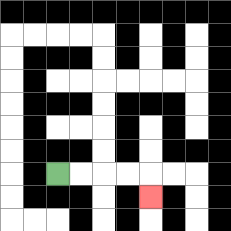{'start': '[2, 7]', 'end': '[6, 8]', 'path_directions': 'R,R,R,R,D', 'path_coordinates': '[[2, 7], [3, 7], [4, 7], [5, 7], [6, 7], [6, 8]]'}